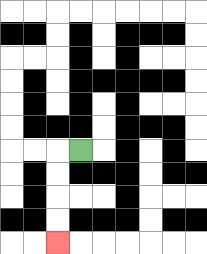{'start': '[3, 6]', 'end': '[2, 10]', 'path_directions': 'L,D,D,D,D', 'path_coordinates': '[[3, 6], [2, 6], [2, 7], [2, 8], [2, 9], [2, 10]]'}